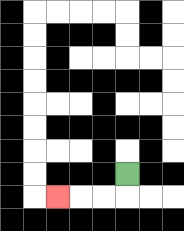{'start': '[5, 7]', 'end': '[2, 8]', 'path_directions': 'D,L,L,L', 'path_coordinates': '[[5, 7], [5, 8], [4, 8], [3, 8], [2, 8]]'}